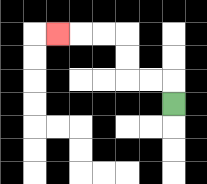{'start': '[7, 4]', 'end': '[2, 1]', 'path_directions': 'U,L,L,U,U,L,L,L', 'path_coordinates': '[[7, 4], [7, 3], [6, 3], [5, 3], [5, 2], [5, 1], [4, 1], [3, 1], [2, 1]]'}